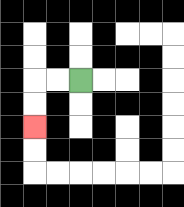{'start': '[3, 3]', 'end': '[1, 5]', 'path_directions': 'L,L,D,D', 'path_coordinates': '[[3, 3], [2, 3], [1, 3], [1, 4], [1, 5]]'}